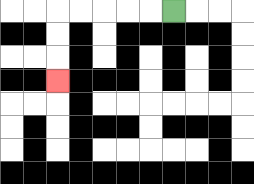{'start': '[7, 0]', 'end': '[2, 3]', 'path_directions': 'L,L,L,L,L,D,D,D', 'path_coordinates': '[[7, 0], [6, 0], [5, 0], [4, 0], [3, 0], [2, 0], [2, 1], [2, 2], [2, 3]]'}